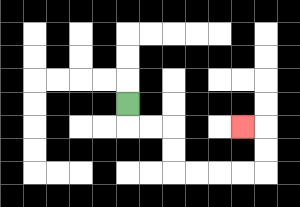{'start': '[5, 4]', 'end': '[10, 5]', 'path_directions': 'D,R,R,D,D,R,R,R,R,U,U,L', 'path_coordinates': '[[5, 4], [5, 5], [6, 5], [7, 5], [7, 6], [7, 7], [8, 7], [9, 7], [10, 7], [11, 7], [11, 6], [11, 5], [10, 5]]'}